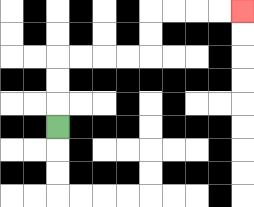{'start': '[2, 5]', 'end': '[10, 0]', 'path_directions': 'U,U,U,R,R,R,R,U,U,R,R,R,R', 'path_coordinates': '[[2, 5], [2, 4], [2, 3], [2, 2], [3, 2], [4, 2], [5, 2], [6, 2], [6, 1], [6, 0], [7, 0], [8, 0], [9, 0], [10, 0]]'}